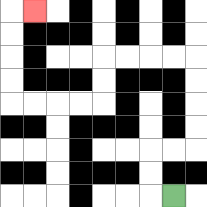{'start': '[7, 8]', 'end': '[1, 0]', 'path_directions': 'L,U,U,R,R,U,U,U,U,L,L,L,L,D,D,L,L,L,L,U,U,U,U,R', 'path_coordinates': '[[7, 8], [6, 8], [6, 7], [6, 6], [7, 6], [8, 6], [8, 5], [8, 4], [8, 3], [8, 2], [7, 2], [6, 2], [5, 2], [4, 2], [4, 3], [4, 4], [3, 4], [2, 4], [1, 4], [0, 4], [0, 3], [0, 2], [0, 1], [0, 0], [1, 0]]'}